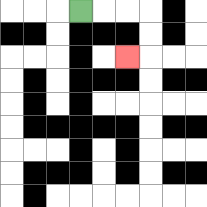{'start': '[3, 0]', 'end': '[5, 2]', 'path_directions': 'R,R,R,D,D,L', 'path_coordinates': '[[3, 0], [4, 0], [5, 0], [6, 0], [6, 1], [6, 2], [5, 2]]'}